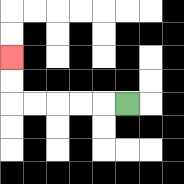{'start': '[5, 4]', 'end': '[0, 2]', 'path_directions': 'L,L,L,L,L,U,U', 'path_coordinates': '[[5, 4], [4, 4], [3, 4], [2, 4], [1, 4], [0, 4], [0, 3], [0, 2]]'}